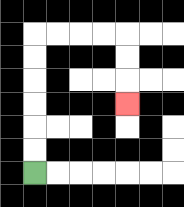{'start': '[1, 7]', 'end': '[5, 4]', 'path_directions': 'U,U,U,U,U,U,R,R,R,R,D,D,D', 'path_coordinates': '[[1, 7], [1, 6], [1, 5], [1, 4], [1, 3], [1, 2], [1, 1], [2, 1], [3, 1], [4, 1], [5, 1], [5, 2], [5, 3], [5, 4]]'}